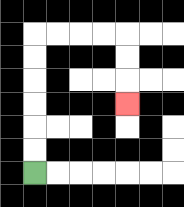{'start': '[1, 7]', 'end': '[5, 4]', 'path_directions': 'U,U,U,U,U,U,R,R,R,R,D,D,D', 'path_coordinates': '[[1, 7], [1, 6], [1, 5], [1, 4], [1, 3], [1, 2], [1, 1], [2, 1], [3, 1], [4, 1], [5, 1], [5, 2], [5, 3], [5, 4]]'}